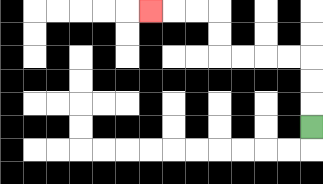{'start': '[13, 5]', 'end': '[6, 0]', 'path_directions': 'U,U,U,L,L,L,L,U,U,L,L,L', 'path_coordinates': '[[13, 5], [13, 4], [13, 3], [13, 2], [12, 2], [11, 2], [10, 2], [9, 2], [9, 1], [9, 0], [8, 0], [7, 0], [6, 0]]'}